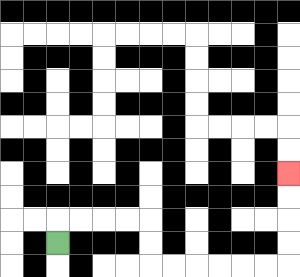{'start': '[2, 10]', 'end': '[12, 7]', 'path_directions': 'U,R,R,R,R,D,D,R,R,R,R,R,R,U,U,U,U', 'path_coordinates': '[[2, 10], [2, 9], [3, 9], [4, 9], [5, 9], [6, 9], [6, 10], [6, 11], [7, 11], [8, 11], [9, 11], [10, 11], [11, 11], [12, 11], [12, 10], [12, 9], [12, 8], [12, 7]]'}